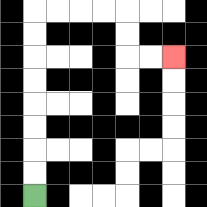{'start': '[1, 8]', 'end': '[7, 2]', 'path_directions': 'U,U,U,U,U,U,U,U,R,R,R,R,D,D,R,R', 'path_coordinates': '[[1, 8], [1, 7], [1, 6], [1, 5], [1, 4], [1, 3], [1, 2], [1, 1], [1, 0], [2, 0], [3, 0], [4, 0], [5, 0], [5, 1], [5, 2], [6, 2], [7, 2]]'}